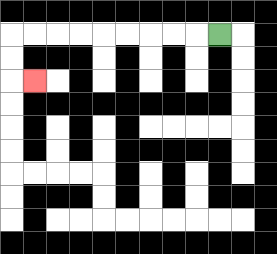{'start': '[9, 1]', 'end': '[1, 3]', 'path_directions': 'L,L,L,L,L,L,L,L,L,D,D,R', 'path_coordinates': '[[9, 1], [8, 1], [7, 1], [6, 1], [5, 1], [4, 1], [3, 1], [2, 1], [1, 1], [0, 1], [0, 2], [0, 3], [1, 3]]'}